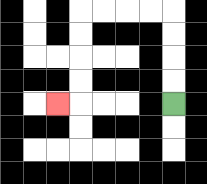{'start': '[7, 4]', 'end': '[2, 4]', 'path_directions': 'U,U,U,U,L,L,L,L,D,D,D,D,L', 'path_coordinates': '[[7, 4], [7, 3], [7, 2], [7, 1], [7, 0], [6, 0], [5, 0], [4, 0], [3, 0], [3, 1], [3, 2], [3, 3], [3, 4], [2, 4]]'}